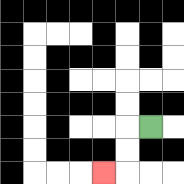{'start': '[6, 5]', 'end': '[4, 7]', 'path_directions': 'L,D,D,L', 'path_coordinates': '[[6, 5], [5, 5], [5, 6], [5, 7], [4, 7]]'}